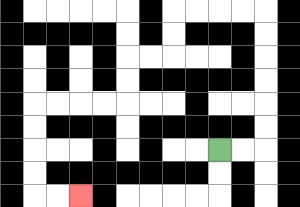{'start': '[9, 6]', 'end': '[3, 8]', 'path_directions': 'R,R,U,U,U,U,U,U,L,L,L,L,D,D,L,L,D,D,L,L,L,L,D,D,D,D,R,R', 'path_coordinates': '[[9, 6], [10, 6], [11, 6], [11, 5], [11, 4], [11, 3], [11, 2], [11, 1], [11, 0], [10, 0], [9, 0], [8, 0], [7, 0], [7, 1], [7, 2], [6, 2], [5, 2], [5, 3], [5, 4], [4, 4], [3, 4], [2, 4], [1, 4], [1, 5], [1, 6], [1, 7], [1, 8], [2, 8], [3, 8]]'}